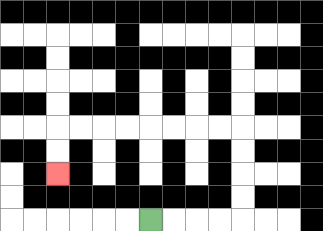{'start': '[6, 9]', 'end': '[2, 7]', 'path_directions': 'R,R,R,R,U,U,U,U,L,L,L,L,L,L,L,L,D,D', 'path_coordinates': '[[6, 9], [7, 9], [8, 9], [9, 9], [10, 9], [10, 8], [10, 7], [10, 6], [10, 5], [9, 5], [8, 5], [7, 5], [6, 5], [5, 5], [4, 5], [3, 5], [2, 5], [2, 6], [2, 7]]'}